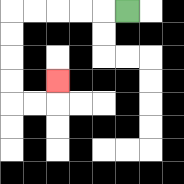{'start': '[5, 0]', 'end': '[2, 3]', 'path_directions': 'L,L,L,L,L,D,D,D,D,R,R,U', 'path_coordinates': '[[5, 0], [4, 0], [3, 0], [2, 0], [1, 0], [0, 0], [0, 1], [0, 2], [0, 3], [0, 4], [1, 4], [2, 4], [2, 3]]'}